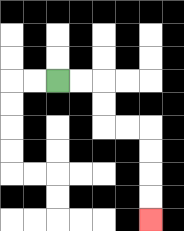{'start': '[2, 3]', 'end': '[6, 9]', 'path_directions': 'R,R,D,D,R,R,D,D,D,D', 'path_coordinates': '[[2, 3], [3, 3], [4, 3], [4, 4], [4, 5], [5, 5], [6, 5], [6, 6], [6, 7], [6, 8], [6, 9]]'}